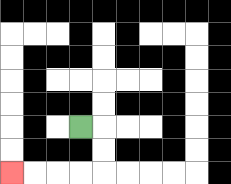{'start': '[3, 5]', 'end': '[0, 7]', 'path_directions': 'R,D,D,L,L,L,L', 'path_coordinates': '[[3, 5], [4, 5], [4, 6], [4, 7], [3, 7], [2, 7], [1, 7], [0, 7]]'}